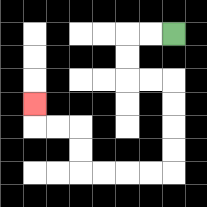{'start': '[7, 1]', 'end': '[1, 4]', 'path_directions': 'L,L,D,D,R,R,D,D,D,D,L,L,L,L,U,U,L,L,U', 'path_coordinates': '[[7, 1], [6, 1], [5, 1], [5, 2], [5, 3], [6, 3], [7, 3], [7, 4], [7, 5], [7, 6], [7, 7], [6, 7], [5, 7], [4, 7], [3, 7], [3, 6], [3, 5], [2, 5], [1, 5], [1, 4]]'}